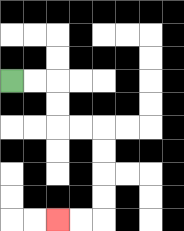{'start': '[0, 3]', 'end': '[2, 9]', 'path_directions': 'R,R,D,D,R,R,D,D,D,D,L,L', 'path_coordinates': '[[0, 3], [1, 3], [2, 3], [2, 4], [2, 5], [3, 5], [4, 5], [4, 6], [4, 7], [4, 8], [4, 9], [3, 9], [2, 9]]'}